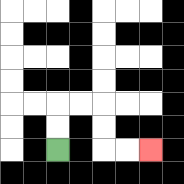{'start': '[2, 6]', 'end': '[6, 6]', 'path_directions': 'U,U,R,R,D,D,R,R', 'path_coordinates': '[[2, 6], [2, 5], [2, 4], [3, 4], [4, 4], [4, 5], [4, 6], [5, 6], [6, 6]]'}